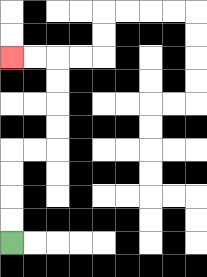{'start': '[0, 10]', 'end': '[0, 2]', 'path_directions': 'U,U,U,U,R,R,U,U,U,U,L,L', 'path_coordinates': '[[0, 10], [0, 9], [0, 8], [0, 7], [0, 6], [1, 6], [2, 6], [2, 5], [2, 4], [2, 3], [2, 2], [1, 2], [0, 2]]'}